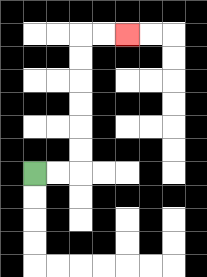{'start': '[1, 7]', 'end': '[5, 1]', 'path_directions': 'R,R,U,U,U,U,U,U,R,R', 'path_coordinates': '[[1, 7], [2, 7], [3, 7], [3, 6], [3, 5], [3, 4], [3, 3], [3, 2], [3, 1], [4, 1], [5, 1]]'}